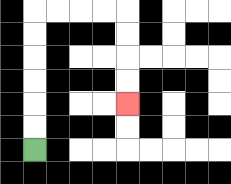{'start': '[1, 6]', 'end': '[5, 4]', 'path_directions': 'U,U,U,U,U,U,R,R,R,R,D,D,D,D', 'path_coordinates': '[[1, 6], [1, 5], [1, 4], [1, 3], [1, 2], [1, 1], [1, 0], [2, 0], [3, 0], [4, 0], [5, 0], [5, 1], [5, 2], [5, 3], [5, 4]]'}